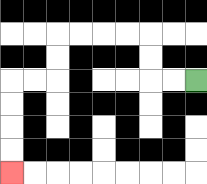{'start': '[8, 3]', 'end': '[0, 7]', 'path_directions': 'L,L,U,U,L,L,L,L,D,D,L,L,D,D,D,D', 'path_coordinates': '[[8, 3], [7, 3], [6, 3], [6, 2], [6, 1], [5, 1], [4, 1], [3, 1], [2, 1], [2, 2], [2, 3], [1, 3], [0, 3], [0, 4], [0, 5], [0, 6], [0, 7]]'}